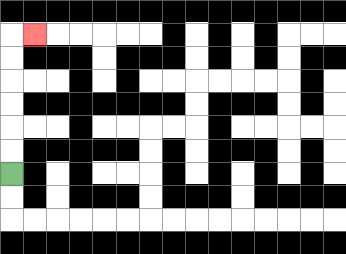{'start': '[0, 7]', 'end': '[1, 1]', 'path_directions': 'U,U,U,U,U,U,R', 'path_coordinates': '[[0, 7], [0, 6], [0, 5], [0, 4], [0, 3], [0, 2], [0, 1], [1, 1]]'}